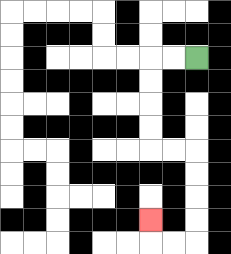{'start': '[8, 2]', 'end': '[6, 9]', 'path_directions': 'L,L,D,D,D,D,R,R,D,D,D,D,L,L,U', 'path_coordinates': '[[8, 2], [7, 2], [6, 2], [6, 3], [6, 4], [6, 5], [6, 6], [7, 6], [8, 6], [8, 7], [8, 8], [8, 9], [8, 10], [7, 10], [6, 10], [6, 9]]'}